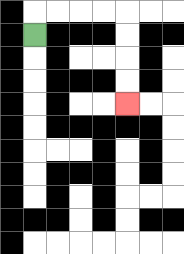{'start': '[1, 1]', 'end': '[5, 4]', 'path_directions': 'U,R,R,R,R,D,D,D,D', 'path_coordinates': '[[1, 1], [1, 0], [2, 0], [3, 0], [4, 0], [5, 0], [5, 1], [5, 2], [5, 3], [5, 4]]'}